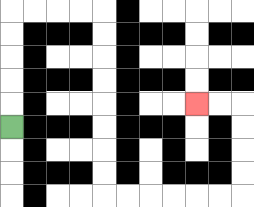{'start': '[0, 5]', 'end': '[8, 4]', 'path_directions': 'U,U,U,U,U,R,R,R,R,D,D,D,D,D,D,D,D,R,R,R,R,R,R,U,U,U,U,L,L', 'path_coordinates': '[[0, 5], [0, 4], [0, 3], [0, 2], [0, 1], [0, 0], [1, 0], [2, 0], [3, 0], [4, 0], [4, 1], [4, 2], [4, 3], [4, 4], [4, 5], [4, 6], [4, 7], [4, 8], [5, 8], [6, 8], [7, 8], [8, 8], [9, 8], [10, 8], [10, 7], [10, 6], [10, 5], [10, 4], [9, 4], [8, 4]]'}